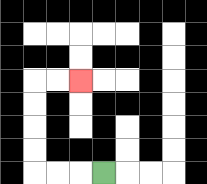{'start': '[4, 7]', 'end': '[3, 3]', 'path_directions': 'L,L,L,U,U,U,U,R,R', 'path_coordinates': '[[4, 7], [3, 7], [2, 7], [1, 7], [1, 6], [1, 5], [1, 4], [1, 3], [2, 3], [3, 3]]'}